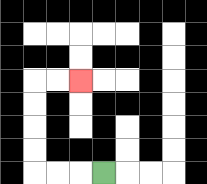{'start': '[4, 7]', 'end': '[3, 3]', 'path_directions': 'L,L,L,U,U,U,U,R,R', 'path_coordinates': '[[4, 7], [3, 7], [2, 7], [1, 7], [1, 6], [1, 5], [1, 4], [1, 3], [2, 3], [3, 3]]'}